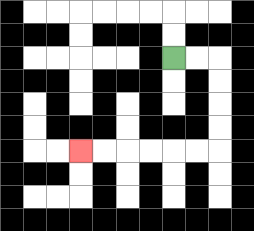{'start': '[7, 2]', 'end': '[3, 6]', 'path_directions': 'R,R,D,D,D,D,L,L,L,L,L,L', 'path_coordinates': '[[7, 2], [8, 2], [9, 2], [9, 3], [9, 4], [9, 5], [9, 6], [8, 6], [7, 6], [6, 6], [5, 6], [4, 6], [3, 6]]'}